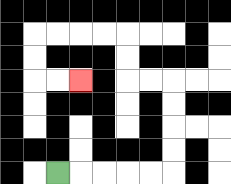{'start': '[2, 7]', 'end': '[3, 3]', 'path_directions': 'R,R,R,R,R,U,U,U,U,L,L,U,U,L,L,L,L,D,D,R,R', 'path_coordinates': '[[2, 7], [3, 7], [4, 7], [5, 7], [6, 7], [7, 7], [7, 6], [7, 5], [7, 4], [7, 3], [6, 3], [5, 3], [5, 2], [5, 1], [4, 1], [3, 1], [2, 1], [1, 1], [1, 2], [1, 3], [2, 3], [3, 3]]'}